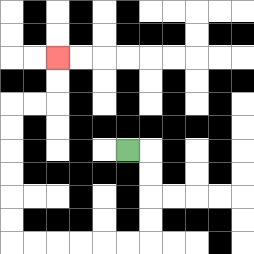{'start': '[5, 6]', 'end': '[2, 2]', 'path_directions': 'R,D,D,D,D,L,L,L,L,L,L,U,U,U,U,U,U,R,R,U,U', 'path_coordinates': '[[5, 6], [6, 6], [6, 7], [6, 8], [6, 9], [6, 10], [5, 10], [4, 10], [3, 10], [2, 10], [1, 10], [0, 10], [0, 9], [0, 8], [0, 7], [0, 6], [0, 5], [0, 4], [1, 4], [2, 4], [2, 3], [2, 2]]'}